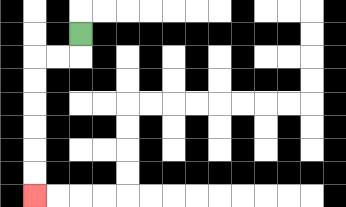{'start': '[3, 1]', 'end': '[1, 8]', 'path_directions': 'D,L,L,D,D,D,D,D,D', 'path_coordinates': '[[3, 1], [3, 2], [2, 2], [1, 2], [1, 3], [1, 4], [1, 5], [1, 6], [1, 7], [1, 8]]'}